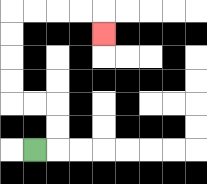{'start': '[1, 6]', 'end': '[4, 1]', 'path_directions': 'R,U,U,L,L,U,U,U,U,R,R,R,R,D', 'path_coordinates': '[[1, 6], [2, 6], [2, 5], [2, 4], [1, 4], [0, 4], [0, 3], [0, 2], [0, 1], [0, 0], [1, 0], [2, 0], [3, 0], [4, 0], [4, 1]]'}